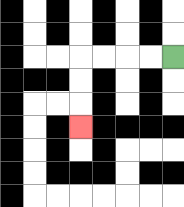{'start': '[7, 2]', 'end': '[3, 5]', 'path_directions': 'L,L,L,L,D,D,D', 'path_coordinates': '[[7, 2], [6, 2], [5, 2], [4, 2], [3, 2], [3, 3], [3, 4], [3, 5]]'}